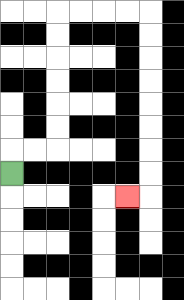{'start': '[0, 7]', 'end': '[5, 8]', 'path_directions': 'U,R,R,U,U,U,U,U,U,R,R,R,R,D,D,D,D,D,D,D,D,L', 'path_coordinates': '[[0, 7], [0, 6], [1, 6], [2, 6], [2, 5], [2, 4], [2, 3], [2, 2], [2, 1], [2, 0], [3, 0], [4, 0], [5, 0], [6, 0], [6, 1], [6, 2], [6, 3], [6, 4], [6, 5], [6, 6], [6, 7], [6, 8], [5, 8]]'}